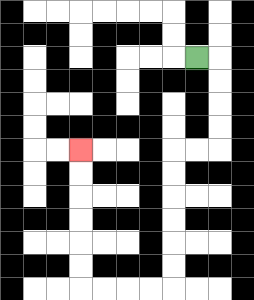{'start': '[8, 2]', 'end': '[3, 6]', 'path_directions': 'R,D,D,D,D,L,L,D,D,D,D,D,D,L,L,L,L,U,U,U,U,U,U', 'path_coordinates': '[[8, 2], [9, 2], [9, 3], [9, 4], [9, 5], [9, 6], [8, 6], [7, 6], [7, 7], [7, 8], [7, 9], [7, 10], [7, 11], [7, 12], [6, 12], [5, 12], [4, 12], [3, 12], [3, 11], [3, 10], [3, 9], [3, 8], [3, 7], [3, 6]]'}